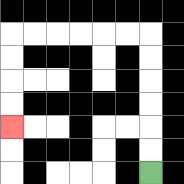{'start': '[6, 7]', 'end': '[0, 5]', 'path_directions': 'U,U,U,U,U,U,L,L,L,L,L,L,D,D,D,D', 'path_coordinates': '[[6, 7], [6, 6], [6, 5], [6, 4], [6, 3], [6, 2], [6, 1], [5, 1], [4, 1], [3, 1], [2, 1], [1, 1], [0, 1], [0, 2], [0, 3], [0, 4], [0, 5]]'}